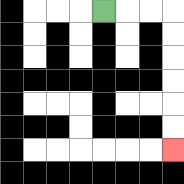{'start': '[4, 0]', 'end': '[7, 6]', 'path_directions': 'R,R,R,D,D,D,D,D,D', 'path_coordinates': '[[4, 0], [5, 0], [6, 0], [7, 0], [7, 1], [7, 2], [7, 3], [7, 4], [7, 5], [7, 6]]'}